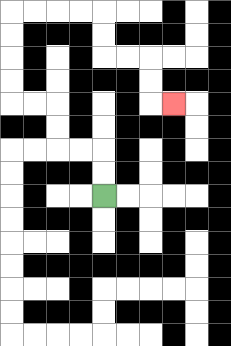{'start': '[4, 8]', 'end': '[7, 4]', 'path_directions': 'U,U,L,L,U,U,L,L,U,U,U,U,R,R,R,R,D,D,R,R,D,D,R', 'path_coordinates': '[[4, 8], [4, 7], [4, 6], [3, 6], [2, 6], [2, 5], [2, 4], [1, 4], [0, 4], [0, 3], [0, 2], [0, 1], [0, 0], [1, 0], [2, 0], [3, 0], [4, 0], [4, 1], [4, 2], [5, 2], [6, 2], [6, 3], [6, 4], [7, 4]]'}